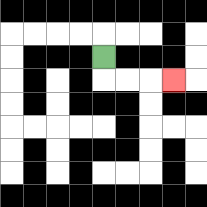{'start': '[4, 2]', 'end': '[7, 3]', 'path_directions': 'D,R,R,R', 'path_coordinates': '[[4, 2], [4, 3], [5, 3], [6, 3], [7, 3]]'}